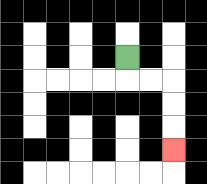{'start': '[5, 2]', 'end': '[7, 6]', 'path_directions': 'D,R,R,D,D,D', 'path_coordinates': '[[5, 2], [5, 3], [6, 3], [7, 3], [7, 4], [7, 5], [7, 6]]'}